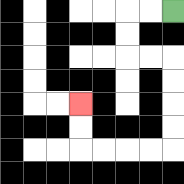{'start': '[7, 0]', 'end': '[3, 4]', 'path_directions': 'L,L,D,D,R,R,D,D,D,D,L,L,L,L,U,U', 'path_coordinates': '[[7, 0], [6, 0], [5, 0], [5, 1], [5, 2], [6, 2], [7, 2], [7, 3], [7, 4], [7, 5], [7, 6], [6, 6], [5, 6], [4, 6], [3, 6], [3, 5], [3, 4]]'}